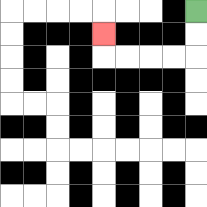{'start': '[8, 0]', 'end': '[4, 1]', 'path_directions': 'D,D,L,L,L,L,U', 'path_coordinates': '[[8, 0], [8, 1], [8, 2], [7, 2], [6, 2], [5, 2], [4, 2], [4, 1]]'}